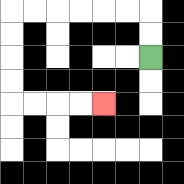{'start': '[6, 2]', 'end': '[4, 4]', 'path_directions': 'U,U,L,L,L,L,L,L,D,D,D,D,R,R,R,R', 'path_coordinates': '[[6, 2], [6, 1], [6, 0], [5, 0], [4, 0], [3, 0], [2, 0], [1, 0], [0, 0], [0, 1], [0, 2], [0, 3], [0, 4], [1, 4], [2, 4], [3, 4], [4, 4]]'}